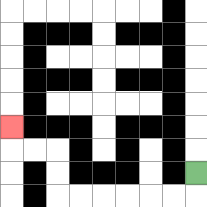{'start': '[8, 7]', 'end': '[0, 5]', 'path_directions': 'D,L,L,L,L,L,L,U,U,L,L,U', 'path_coordinates': '[[8, 7], [8, 8], [7, 8], [6, 8], [5, 8], [4, 8], [3, 8], [2, 8], [2, 7], [2, 6], [1, 6], [0, 6], [0, 5]]'}